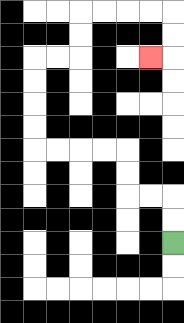{'start': '[7, 10]', 'end': '[6, 2]', 'path_directions': 'U,U,L,L,U,U,L,L,L,L,U,U,U,U,R,R,U,U,R,R,R,R,D,D,L', 'path_coordinates': '[[7, 10], [7, 9], [7, 8], [6, 8], [5, 8], [5, 7], [5, 6], [4, 6], [3, 6], [2, 6], [1, 6], [1, 5], [1, 4], [1, 3], [1, 2], [2, 2], [3, 2], [3, 1], [3, 0], [4, 0], [5, 0], [6, 0], [7, 0], [7, 1], [7, 2], [6, 2]]'}